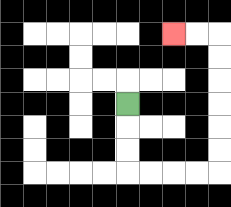{'start': '[5, 4]', 'end': '[7, 1]', 'path_directions': 'D,D,D,R,R,R,R,U,U,U,U,U,U,L,L', 'path_coordinates': '[[5, 4], [5, 5], [5, 6], [5, 7], [6, 7], [7, 7], [8, 7], [9, 7], [9, 6], [9, 5], [9, 4], [9, 3], [9, 2], [9, 1], [8, 1], [7, 1]]'}